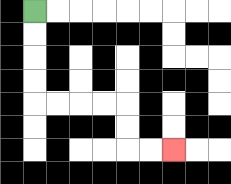{'start': '[1, 0]', 'end': '[7, 6]', 'path_directions': 'D,D,D,D,R,R,R,R,D,D,R,R', 'path_coordinates': '[[1, 0], [1, 1], [1, 2], [1, 3], [1, 4], [2, 4], [3, 4], [4, 4], [5, 4], [5, 5], [5, 6], [6, 6], [7, 6]]'}